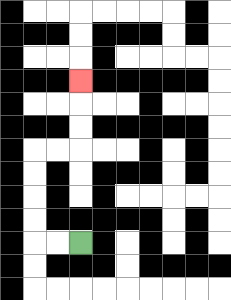{'start': '[3, 10]', 'end': '[3, 3]', 'path_directions': 'L,L,U,U,U,U,R,R,U,U,U', 'path_coordinates': '[[3, 10], [2, 10], [1, 10], [1, 9], [1, 8], [1, 7], [1, 6], [2, 6], [3, 6], [3, 5], [3, 4], [3, 3]]'}